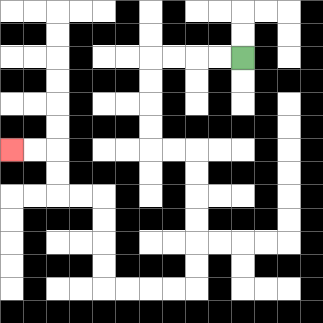{'start': '[10, 2]', 'end': '[0, 6]', 'path_directions': 'L,L,L,L,D,D,D,D,R,R,D,D,D,D,D,D,L,L,L,L,U,U,U,U,L,L,U,U,L,L', 'path_coordinates': '[[10, 2], [9, 2], [8, 2], [7, 2], [6, 2], [6, 3], [6, 4], [6, 5], [6, 6], [7, 6], [8, 6], [8, 7], [8, 8], [8, 9], [8, 10], [8, 11], [8, 12], [7, 12], [6, 12], [5, 12], [4, 12], [4, 11], [4, 10], [4, 9], [4, 8], [3, 8], [2, 8], [2, 7], [2, 6], [1, 6], [0, 6]]'}